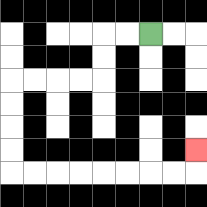{'start': '[6, 1]', 'end': '[8, 6]', 'path_directions': 'L,L,D,D,L,L,L,L,D,D,D,D,R,R,R,R,R,R,R,R,U', 'path_coordinates': '[[6, 1], [5, 1], [4, 1], [4, 2], [4, 3], [3, 3], [2, 3], [1, 3], [0, 3], [0, 4], [0, 5], [0, 6], [0, 7], [1, 7], [2, 7], [3, 7], [4, 7], [5, 7], [6, 7], [7, 7], [8, 7], [8, 6]]'}